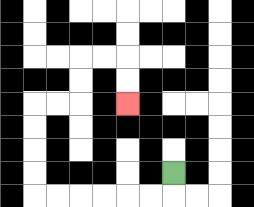{'start': '[7, 7]', 'end': '[5, 4]', 'path_directions': 'D,L,L,L,L,L,L,U,U,U,U,R,R,U,U,R,R,D,D', 'path_coordinates': '[[7, 7], [7, 8], [6, 8], [5, 8], [4, 8], [3, 8], [2, 8], [1, 8], [1, 7], [1, 6], [1, 5], [1, 4], [2, 4], [3, 4], [3, 3], [3, 2], [4, 2], [5, 2], [5, 3], [5, 4]]'}